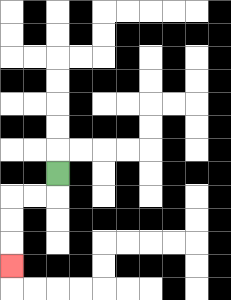{'start': '[2, 7]', 'end': '[0, 11]', 'path_directions': 'D,L,L,D,D,D', 'path_coordinates': '[[2, 7], [2, 8], [1, 8], [0, 8], [0, 9], [0, 10], [0, 11]]'}